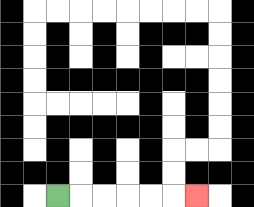{'start': '[2, 8]', 'end': '[8, 8]', 'path_directions': 'R,R,R,R,R,R', 'path_coordinates': '[[2, 8], [3, 8], [4, 8], [5, 8], [6, 8], [7, 8], [8, 8]]'}